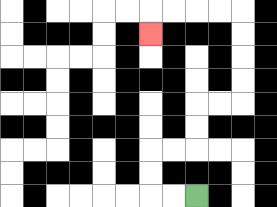{'start': '[8, 8]', 'end': '[6, 1]', 'path_directions': 'L,L,U,U,R,R,U,U,R,R,U,U,U,U,L,L,L,L,D', 'path_coordinates': '[[8, 8], [7, 8], [6, 8], [6, 7], [6, 6], [7, 6], [8, 6], [8, 5], [8, 4], [9, 4], [10, 4], [10, 3], [10, 2], [10, 1], [10, 0], [9, 0], [8, 0], [7, 0], [6, 0], [6, 1]]'}